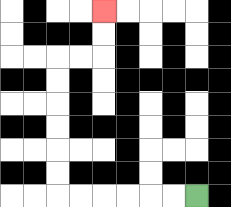{'start': '[8, 8]', 'end': '[4, 0]', 'path_directions': 'L,L,L,L,L,L,U,U,U,U,U,U,R,R,U,U', 'path_coordinates': '[[8, 8], [7, 8], [6, 8], [5, 8], [4, 8], [3, 8], [2, 8], [2, 7], [2, 6], [2, 5], [2, 4], [2, 3], [2, 2], [3, 2], [4, 2], [4, 1], [4, 0]]'}